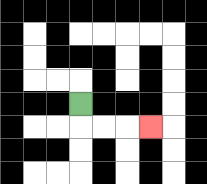{'start': '[3, 4]', 'end': '[6, 5]', 'path_directions': 'D,R,R,R', 'path_coordinates': '[[3, 4], [3, 5], [4, 5], [5, 5], [6, 5]]'}